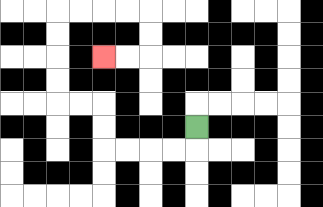{'start': '[8, 5]', 'end': '[4, 2]', 'path_directions': 'D,L,L,L,L,U,U,L,L,U,U,U,U,R,R,R,R,D,D,L,L', 'path_coordinates': '[[8, 5], [8, 6], [7, 6], [6, 6], [5, 6], [4, 6], [4, 5], [4, 4], [3, 4], [2, 4], [2, 3], [2, 2], [2, 1], [2, 0], [3, 0], [4, 0], [5, 0], [6, 0], [6, 1], [6, 2], [5, 2], [4, 2]]'}